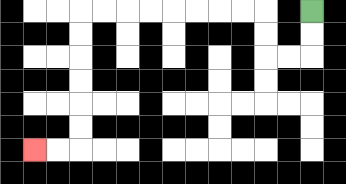{'start': '[13, 0]', 'end': '[1, 6]', 'path_directions': 'D,D,L,L,U,U,L,L,L,L,L,L,L,L,D,D,D,D,D,D,L,L', 'path_coordinates': '[[13, 0], [13, 1], [13, 2], [12, 2], [11, 2], [11, 1], [11, 0], [10, 0], [9, 0], [8, 0], [7, 0], [6, 0], [5, 0], [4, 0], [3, 0], [3, 1], [3, 2], [3, 3], [3, 4], [3, 5], [3, 6], [2, 6], [1, 6]]'}